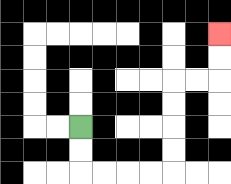{'start': '[3, 5]', 'end': '[9, 1]', 'path_directions': 'D,D,R,R,R,R,U,U,U,U,R,R,U,U', 'path_coordinates': '[[3, 5], [3, 6], [3, 7], [4, 7], [5, 7], [6, 7], [7, 7], [7, 6], [7, 5], [7, 4], [7, 3], [8, 3], [9, 3], [9, 2], [9, 1]]'}